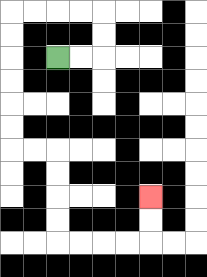{'start': '[2, 2]', 'end': '[6, 8]', 'path_directions': 'R,R,U,U,L,L,L,L,D,D,D,D,D,D,R,R,D,D,D,D,R,R,R,R,U,U', 'path_coordinates': '[[2, 2], [3, 2], [4, 2], [4, 1], [4, 0], [3, 0], [2, 0], [1, 0], [0, 0], [0, 1], [0, 2], [0, 3], [0, 4], [0, 5], [0, 6], [1, 6], [2, 6], [2, 7], [2, 8], [2, 9], [2, 10], [3, 10], [4, 10], [5, 10], [6, 10], [6, 9], [6, 8]]'}